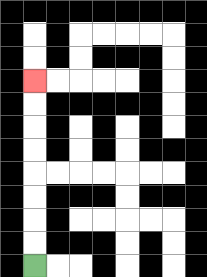{'start': '[1, 11]', 'end': '[1, 3]', 'path_directions': 'U,U,U,U,U,U,U,U', 'path_coordinates': '[[1, 11], [1, 10], [1, 9], [1, 8], [1, 7], [1, 6], [1, 5], [1, 4], [1, 3]]'}